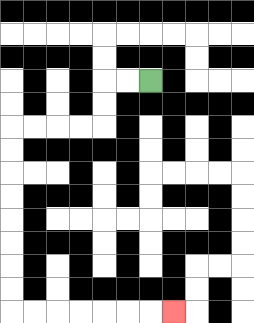{'start': '[6, 3]', 'end': '[7, 13]', 'path_directions': 'L,L,D,D,L,L,L,L,D,D,D,D,D,D,D,D,R,R,R,R,R,R,R', 'path_coordinates': '[[6, 3], [5, 3], [4, 3], [4, 4], [4, 5], [3, 5], [2, 5], [1, 5], [0, 5], [0, 6], [0, 7], [0, 8], [0, 9], [0, 10], [0, 11], [0, 12], [0, 13], [1, 13], [2, 13], [3, 13], [4, 13], [5, 13], [6, 13], [7, 13]]'}